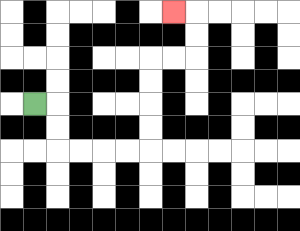{'start': '[1, 4]', 'end': '[7, 0]', 'path_directions': 'R,D,D,R,R,R,R,U,U,U,U,R,R,U,U,L', 'path_coordinates': '[[1, 4], [2, 4], [2, 5], [2, 6], [3, 6], [4, 6], [5, 6], [6, 6], [6, 5], [6, 4], [6, 3], [6, 2], [7, 2], [8, 2], [8, 1], [8, 0], [7, 0]]'}